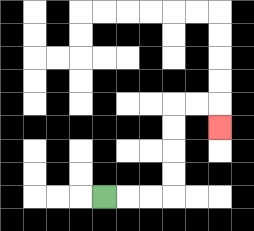{'start': '[4, 8]', 'end': '[9, 5]', 'path_directions': 'R,R,R,U,U,U,U,R,R,D', 'path_coordinates': '[[4, 8], [5, 8], [6, 8], [7, 8], [7, 7], [7, 6], [7, 5], [7, 4], [8, 4], [9, 4], [9, 5]]'}